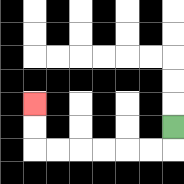{'start': '[7, 5]', 'end': '[1, 4]', 'path_directions': 'D,L,L,L,L,L,L,U,U', 'path_coordinates': '[[7, 5], [7, 6], [6, 6], [5, 6], [4, 6], [3, 6], [2, 6], [1, 6], [1, 5], [1, 4]]'}